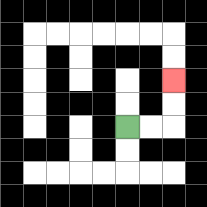{'start': '[5, 5]', 'end': '[7, 3]', 'path_directions': 'R,R,U,U', 'path_coordinates': '[[5, 5], [6, 5], [7, 5], [7, 4], [7, 3]]'}